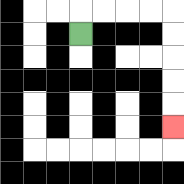{'start': '[3, 1]', 'end': '[7, 5]', 'path_directions': 'U,R,R,R,R,D,D,D,D,D', 'path_coordinates': '[[3, 1], [3, 0], [4, 0], [5, 0], [6, 0], [7, 0], [7, 1], [7, 2], [7, 3], [7, 4], [7, 5]]'}